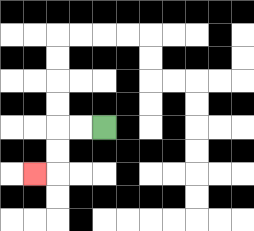{'start': '[4, 5]', 'end': '[1, 7]', 'path_directions': 'L,L,D,D,L', 'path_coordinates': '[[4, 5], [3, 5], [2, 5], [2, 6], [2, 7], [1, 7]]'}